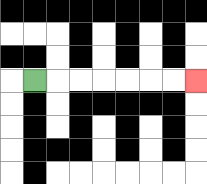{'start': '[1, 3]', 'end': '[8, 3]', 'path_directions': 'R,R,R,R,R,R,R', 'path_coordinates': '[[1, 3], [2, 3], [3, 3], [4, 3], [5, 3], [6, 3], [7, 3], [8, 3]]'}